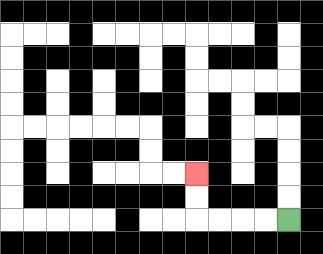{'start': '[12, 9]', 'end': '[8, 7]', 'path_directions': 'L,L,L,L,U,U', 'path_coordinates': '[[12, 9], [11, 9], [10, 9], [9, 9], [8, 9], [8, 8], [8, 7]]'}